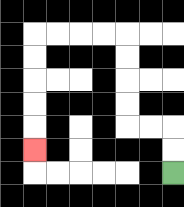{'start': '[7, 7]', 'end': '[1, 6]', 'path_directions': 'U,U,L,L,U,U,U,U,L,L,L,L,D,D,D,D,D', 'path_coordinates': '[[7, 7], [7, 6], [7, 5], [6, 5], [5, 5], [5, 4], [5, 3], [5, 2], [5, 1], [4, 1], [3, 1], [2, 1], [1, 1], [1, 2], [1, 3], [1, 4], [1, 5], [1, 6]]'}